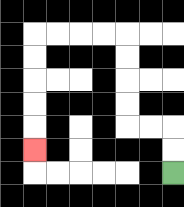{'start': '[7, 7]', 'end': '[1, 6]', 'path_directions': 'U,U,L,L,U,U,U,U,L,L,L,L,D,D,D,D,D', 'path_coordinates': '[[7, 7], [7, 6], [7, 5], [6, 5], [5, 5], [5, 4], [5, 3], [5, 2], [5, 1], [4, 1], [3, 1], [2, 1], [1, 1], [1, 2], [1, 3], [1, 4], [1, 5], [1, 6]]'}